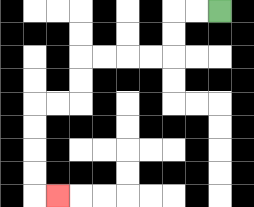{'start': '[9, 0]', 'end': '[2, 8]', 'path_directions': 'L,L,D,D,L,L,L,L,D,D,L,L,D,D,D,D,R', 'path_coordinates': '[[9, 0], [8, 0], [7, 0], [7, 1], [7, 2], [6, 2], [5, 2], [4, 2], [3, 2], [3, 3], [3, 4], [2, 4], [1, 4], [1, 5], [1, 6], [1, 7], [1, 8], [2, 8]]'}